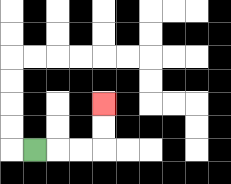{'start': '[1, 6]', 'end': '[4, 4]', 'path_directions': 'R,R,R,U,U', 'path_coordinates': '[[1, 6], [2, 6], [3, 6], [4, 6], [4, 5], [4, 4]]'}